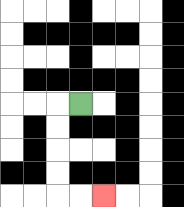{'start': '[3, 4]', 'end': '[4, 8]', 'path_directions': 'L,D,D,D,D,R,R', 'path_coordinates': '[[3, 4], [2, 4], [2, 5], [2, 6], [2, 7], [2, 8], [3, 8], [4, 8]]'}